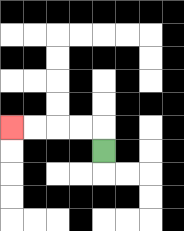{'start': '[4, 6]', 'end': '[0, 5]', 'path_directions': 'U,L,L,L,L', 'path_coordinates': '[[4, 6], [4, 5], [3, 5], [2, 5], [1, 5], [0, 5]]'}